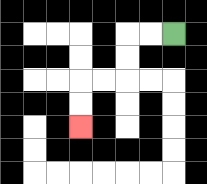{'start': '[7, 1]', 'end': '[3, 5]', 'path_directions': 'L,L,D,D,L,L,D,D', 'path_coordinates': '[[7, 1], [6, 1], [5, 1], [5, 2], [5, 3], [4, 3], [3, 3], [3, 4], [3, 5]]'}